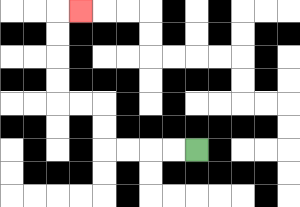{'start': '[8, 6]', 'end': '[3, 0]', 'path_directions': 'L,L,L,L,U,U,L,L,U,U,U,U,R', 'path_coordinates': '[[8, 6], [7, 6], [6, 6], [5, 6], [4, 6], [4, 5], [4, 4], [3, 4], [2, 4], [2, 3], [2, 2], [2, 1], [2, 0], [3, 0]]'}